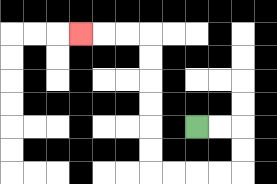{'start': '[8, 5]', 'end': '[3, 1]', 'path_directions': 'R,R,D,D,L,L,L,L,U,U,U,U,U,U,L,L,L', 'path_coordinates': '[[8, 5], [9, 5], [10, 5], [10, 6], [10, 7], [9, 7], [8, 7], [7, 7], [6, 7], [6, 6], [6, 5], [6, 4], [6, 3], [6, 2], [6, 1], [5, 1], [4, 1], [3, 1]]'}